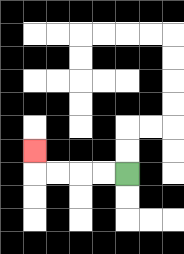{'start': '[5, 7]', 'end': '[1, 6]', 'path_directions': 'L,L,L,L,U', 'path_coordinates': '[[5, 7], [4, 7], [3, 7], [2, 7], [1, 7], [1, 6]]'}